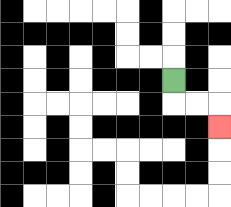{'start': '[7, 3]', 'end': '[9, 5]', 'path_directions': 'D,R,R,D', 'path_coordinates': '[[7, 3], [7, 4], [8, 4], [9, 4], [9, 5]]'}